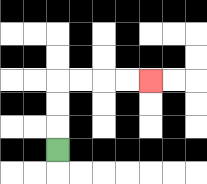{'start': '[2, 6]', 'end': '[6, 3]', 'path_directions': 'U,U,U,R,R,R,R', 'path_coordinates': '[[2, 6], [2, 5], [2, 4], [2, 3], [3, 3], [4, 3], [5, 3], [6, 3]]'}